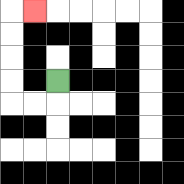{'start': '[2, 3]', 'end': '[1, 0]', 'path_directions': 'D,L,L,U,U,U,U,R', 'path_coordinates': '[[2, 3], [2, 4], [1, 4], [0, 4], [0, 3], [0, 2], [0, 1], [0, 0], [1, 0]]'}